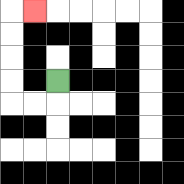{'start': '[2, 3]', 'end': '[1, 0]', 'path_directions': 'D,L,L,U,U,U,U,R', 'path_coordinates': '[[2, 3], [2, 4], [1, 4], [0, 4], [0, 3], [0, 2], [0, 1], [0, 0], [1, 0]]'}